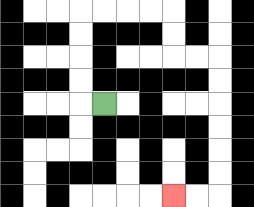{'start': '[4, 4]', 'end': '[7, 8]', 'path_directions': 'L,U,U,U,U,R,R,R,R,D,D,R,R,D,D,D,D,D,D,L,L', 'path_coordinates': '[[4, 4], [3, 4], [3, 3], [3, 2], [3, 1], [3, 0], [4, 0], [5, 0], [6, 0], [7, 0], [7, 1], [7, 2], [8, 2], [9, 2], [9, 3], [9, 4], [9, 5], [9, 6], [9, 7], [9, 8], [8, 8], [7, 8]]'}